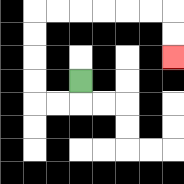{'start': '[3, 3]', 'end': '[7, 2]', 'path_directions': 'D,L,L,U,U,U,U,R,R,R,R,R,R,D,D', 'path_coordinates': '[[3, 3], [3, 4], [2, 4], [1, 4], [1, 3], [1, 2], [1, 1], [1, 0], [2, 0], [3, 0], [4, 0], [5, 0], [6, 0], [7, 0], [7, 1], [7, 2]]'}